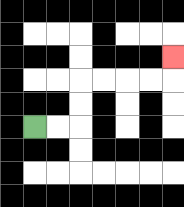{'start': '[1, 5]', 'end': '[7, 2]', 'path_directions': 'R,R,U,U,R,R,R,R,U', 'path_coordinates': '[[1, 5], [2, 5], [3, 5], [3, 4], [3, 3], [4, 3], [5, 3], [6, 3], [7, 3], [7, 2]]'}